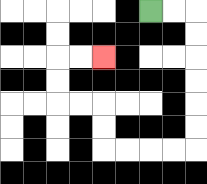{'start': '[6, 0]', 'end': '[4, 2]', 'path_directions': 'R,R,D,D,D,D,D,D,L,L,L,L,U,U,L,L,U,U,R,R', 'path_coordinates': '[[6, 0], [7, 0], [8, 0], [8, 1], [8, 2], [8, 3], [8, 4], [8, 5], [8, 6], [7, 6], [6, 6], [5, 6], [4, 6], [4, 5], [4, 4], [3, 4], [2, 4], [2, 3], [2, 2], [3, 2], [4, 2]]'}